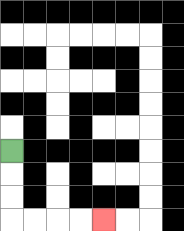{'start': '[0, 6]', 'end': '[4, 9]', 'path_directions': 'D,D,D,R,R,R,R', 'path_coordinates': '[[0, 6], [0, 7], [0, 8], [0, 9], [1, 9], [2, 9], [3, 9], [4, 9]]'}